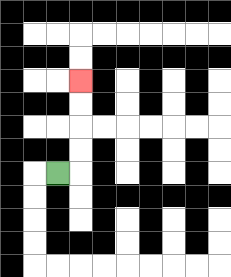{'start': '[2, 7]', 'end': '[3, 3]', 'path_directions': 'R,U,U,U,U', 'path_coordinates': '[[2, 7], [3, 7], [3, 6], [3, 5], [3, 4], [3, 3]]'}